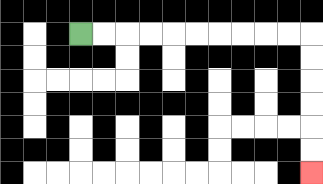{'start': '[3, 1]', 'end': '[13, 7]', 'path_directions': 'R,R,R,R,R,R,R,R,R,R,D,D,D,D,D,D', 'path_coordinates': '[[3, 1], [4, 1], [5, 1], [6, 1], [7, 1], [8, 1], [9, 1], [10, 1], [11, 1], [12, 1], [13, 1], [13, 2], [13, 3], [13, 4], [13, 5], [13, 6], [13, 7]]'}